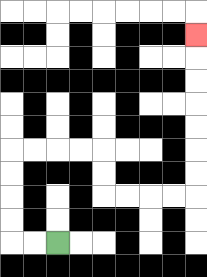{'start': '[2, 10]', 'end': '[8, 1]', 'path_directions': 'L,L,U,U,U,U,R,R,R,R,D,D,R,R,R,R,U,U,U,U,U,U,U', 'path_coordinates': '[[2, 10], [1, 10], [0, 10], [0, 9], [0, 8], [0, 7], [0, 6], [1, 6], [2, 6], [3, 6], [4, 6], [4, 7], [4, 8], [5, 8], [6, 8], [7, 8], [8, 8], [8, 7], [8, 6], [8, 5], [8, 4], [8, 3], [8, 2], [8, 1]]'}